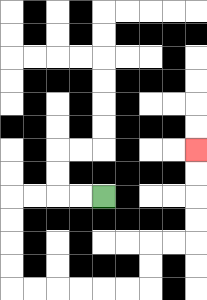{'start': '[4, 8]', 'end': '[8, 6]', 'path_directions': 'L,L,L,L,D,D,D,D,R,R,R,R,R,R,U,U,R,R,U,U,U,U', 'path_coordinates': '[[4, 8], [3, 8], [2, 8], [1, 8], [0, 8], [0, 9], [0, 10], [0, 11], [0, 12], [1, 12], [2, 12], [3, 12], [4, 12], [5, 12], [6, 12], [6, 11], [6, 10], [7, 10], [8, 10], [8, 9], [8, 8], [8, 7], [8, 6]]'}